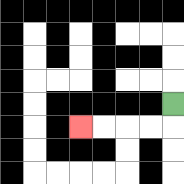{'start': '[7, 4]', 'end': '[3, 5]', 'path_directions': 'D,L,L,L,L', 'path_coordinates': '[[7, 4], [7, 5], [6, 5], [5, 5], [4, 5], [3, 5]]'}